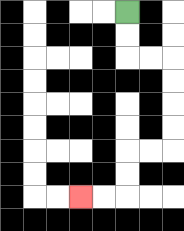{'start': '[5, 0]', 'end': '[3, 8]', 'path_directions': 'D,D,R,R,D,D,D,D,L,L,D,D,L,L', 'path_coordinates': '[[5, 0], [5, 1], [5, 2], [6, 2], [7, 2], [7, 3], [7, 4], [7, 5], [7, 6], [6, 6], [5, 6], [5, 7], [5, 8], [4, 8], [3, 8]]'}